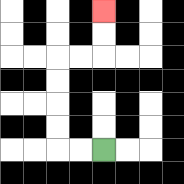{'start': '[4, 6]', 'end': '[4, 0]', 'path_directions': 'L,L,U,U,U,U,R,R,U,U', 'path_coordinates': '[[4, 6], [3, 6], [2, 6], [2, 5], [2, 4], [2, 3], [2, 2], [3, 2], [4, 2], [4, 1], [4, 0]]'}